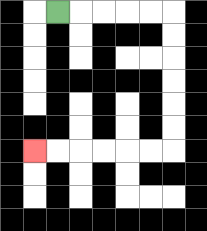{'start': '[2, 0]', 'end': '[1, 6]', 'path_directions': 'R,R,R,R,R,D,D,D,D,D,D,L,L,L,L,L,L', 'path_coordinates': '[[2, 0], [3, 0], [4, 0], [5, 0], [6, 0], [7, 0], [7, 1], [7, 2], [7, 3], [7, 4], [7, 5], [7, 6], [6, 6], [5, 6], [4, 6], [3, 6], [2, 6], [1, 6]]'}